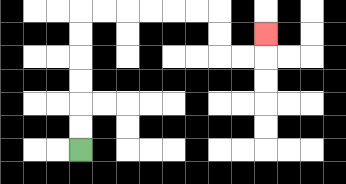{'start': '[3, 6]', 'end': '[11, 1]', 'path_directions': 'U,U,U,U,U,U,R,R,R,R,R,R,D,D,R,R,U', 'path_coordinates': '[[3, 6], [3, 5], [3, 4], [3, 3], [3, 2], [3, 1], [3, 0], [4, 0], [5, 0], [6, 0], [7, 0], [8, 0], [9, 0], [9, 1], [9, 2], [10, 2], [11, 2], [11, 1]]'}